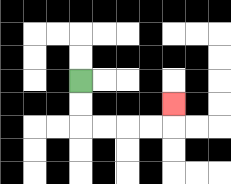{'start': '[3, 3]', 'end': '[7, 4]', 'path_directions': 'D,D,R,R,R,R,U', 'path_coordinates': '[[3, 3], [3, 4], [3, 5], [4, 5], [5, 5], [6, 5], [7, 5], [7, 4]]'}